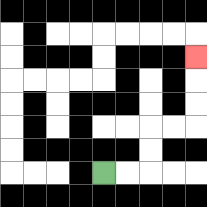{'start': '[4, 7]', 'end': '[8, 2]', 'path_directions': 'R,R,U,U,R,R,U,U,U', 'path_coordinates': '[[4, 7], [5, 7], [6, 7], [6, 6], [6, 5], [7, 5], [8, 5], [8, 4], [8, 3], [8, 2]]'}